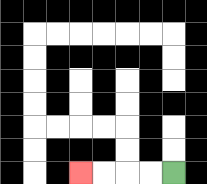{'start': '[7, 7]', 'end': '[3, 7]', 'path_directions': 'L,L,L,L', 'path_coordinates': '[[7, 7], [6, 7], [5, 7], [4, 7], [3, 7]]'}